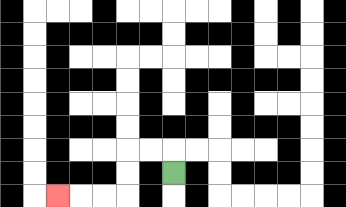{'start': '[7, 7]', 'end': '[2, 8]', 'path_directions': 'U,L,L,D,D,L,L,L', 'path_coordinates': '[[7, 7], [7, 6], [6, 6], [5, 6], [5, 7], [5, 8], [4, 8], [3, 8], [2, 8]]'}